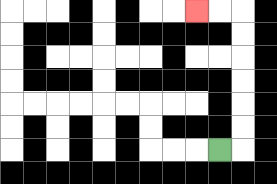{'start': '[9, 6]', 'end': '[8, 0]', 'path_directions': 'R,U,U,U,U,U,U,L,L', 'path_coordinates': '[[9, 6], [10, 6], [10, 5], [10, 4], [10, 3], [10, 2], [10, 1], [10, 0], [9, 0], [8, 0]]'}